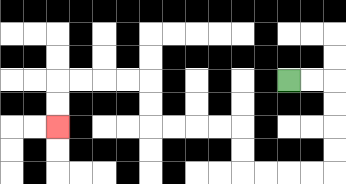{'start': '[12, 3]', 'end': '[2, 5]', 'path_directions': 'R,R,D,D,D,D,L,L,L,L,U,U,L,L,L,L,U,U,L,L,L,L,D,D', 'path_coordinates': '[[12, 3], [13, 3], [14, 3], [14, 4], [14, 5], [14, 6], [14, 7], [13, 7], [12, 7], [11, 7], [10, 7], [10, 6], [10, 5], [9, 5], [8, 5], [7, 5], [6, 5], [6, 4], [6, 3], [5, 3], [4, 3], [3, 3], [2, 3], [2, 4], [2, 5]]'}